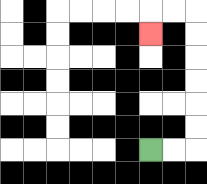{'start': '[6, 6]', 'end': '[6, 1]', 'path_directions': 'R,R,U,U,U,U,U,U,L,L,D', 'path_coordinates': '[[6, 6], [7, 6], [8, 6], [8, 5], [8, 4], [8, 3], [8, 2], [8, 1], [8, 0], [7, 0], [6, 0], [6, 1]]'}